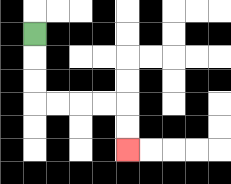{'start': '[1, 1]', 'end': '[5, 6]', 'path_directions': 'D,D,D,R,R,R,R,D,D', 'path_coordinates': '[[1, 1], [1, 2], [1, 3], [1, 4], [2, 4], [3, 4], [4, 4], [5, 4], [5, 5], [5, 6]]'}